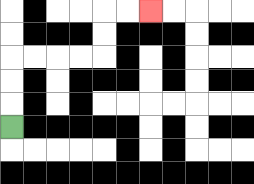{'start': '[0, 5]', 'end': '[6, 0]', 'path_directions': 'U,U,U,R,R,R,R,U,U,R,R', 'path_coordinates': '[[0, 5], [0, 4], [0, 3], [0, 2], [1, 2], [2, 2], [3, 2], [4, 2], [4, 1], [4, 0], [5, 0], [6, 0]]'}